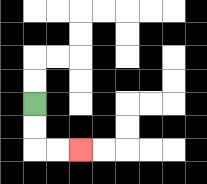{'start': '[1, 4]', 'end': '[3, 6]', 'path_directions': 'D,D,R,R', 'path_coordinates': '[[1, 4], [1, 5], [1, 6], [2, 6], [3, 6]]'}